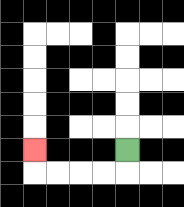{'start': '[5, 6]', 'end': '[1, 6]', 'path_directions': 'D,L,L,L,L,U', 'path_coordinates': '[[5, 6], [5, 7], [4, 7], [3, 7], [2, 7], [1, 7], [1, 6]]'}